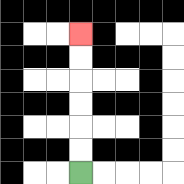{'start': '[3, 7]', 'end': '[3, 1]', 'path_directions': 'U,U,U,U,U,U', 'path_coordinates': '[[3, 7], [3, 6], [3, 5], [3, 4], [3, 3], [3, 2], [3, 1]]'}